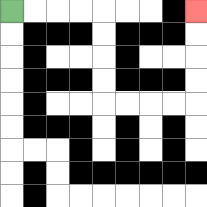{'start': '[0, 0]', 'end': '[8, 0]', 'path_directions': 'R,R,R,R,D,D,D,D,R,R,R,R,U,U,U,U', 'path_coordinates': '[[0, 0], [1, 0], [2, 0], [3, 0], [4, 0], [4, 1], [4, 2], [4, 3], [4, 4], [5, 4], [6, 4], [7, 4], [8, 4], [8, 3], [8, 2], [8, 1], [8, 0]]'}